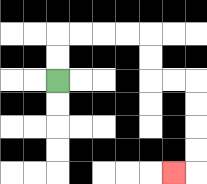{'start': '[2, 3]', 'end': '[7, 7]', 'path_directions': 'U,U,R,R,R,R,D,D,R,R,D,D,D,D,L', 'path_coordinates': '[[2, 3], [2, 2], [2, 1], [3, 1], [4, 1], [5, 1], [6, 1], [6, 2], [6, 3], [7, 3], [8, 3], [8, 4], [8, 5], [8, 6], [8, 7], [7, 7]]'}